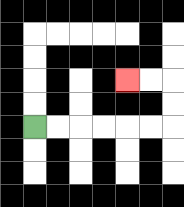{'start': '[1, 5]', 'end': '[5, 3]', 'path_directions': 'R,R,R,R,R,R,U,U,L,L', 'path_coordinates': '[[1, 5], [2, 5], [3, 5], [4, 5], [5, 5], [6, 5], [7, 5], [7, 4], [7, 3], [6, 3], [5, 3]]'}